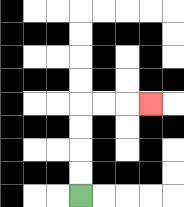{'start': '[3, 8]', 'end': '[6, 4]', 'path_directions': 'U,U,U,U,R,R,R', 'path_coordinates': '[[3, 8], [3, 7], [3, 6], [3, 5], [3, 4], [4, 4], [5, 4], [6, 4]]'}